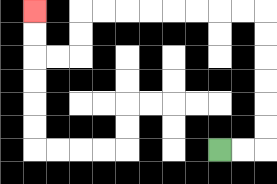{'start': '[9, 6]', 'end': '[1, 0]', 'path_directions': 'R,R,U,U,U,U,U,U,L,L,L,L,L,L,L,L,D,D,L,L,U,U', 'path_coordinates': '[[9, 6], [10, 6], [11, 6], [11, 5], [11, 4], [11, 3], [11, 2], [11, 1], [11, 0], [10, 0], [9, 0], [8, 0], [7, 0], [6, 0], [5, 0], [4, 0], [3, 0], [3, 1], [3, 2], [2, 2], [1, 2], [1, 1], [1, 0]]'}